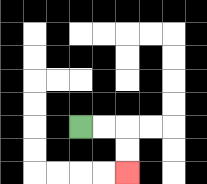{'start': '[3, 5]', 'end': '[5, 7]', 'path_directions': 'R,R,D,D', 'path_coordinates': '[[3, 5], [4, 5], [5, 5], [5, 6], [5, 7]]'}